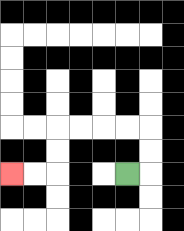{'start': '[5, 7]', 'end': '[0, 7]', 'path_directions': 'R,U,U,L,L,L,L,D,D,L,L', 'path_coordinates': '[[5, 7], [6, 7], [6, 6], [6, 5], [5, 5], [4, 5], [3, 5], [2, 5], [2, 6], [2, 7], [1, 7], [0, 7]]'}